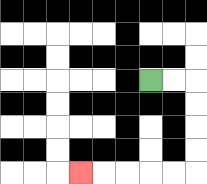{'start': '[6, 3]', 'end': '[3, 7]', 'path_directions': 'R,R,D,D,D,D,L,L,L,L,L', 'path_coordinates': '[[6, 3], [7, 3], [8, 3], [8, 4], [8, 5], [8, 6], [8, 7], [7, 7], [6, 7], [5, 7], [4, 7], [3, 7]]'}